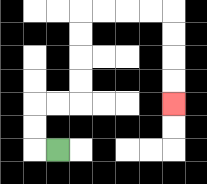{'start': '[2, 6]', 'end': '[7, 4]', 'path_directions': 'L,U,U,R,R,U,U,U,U,R,R,R,R,D,D,D,D', 'path_coordinates': '[[2, 6], [1, 6], [1, 5], [1, 4], [2, 4], [3, 4], [3, 3], [3, 2], [3, 1], [3, 0], [4, 0], [5, 0], [6, 0], [7, 0], [7, 1], [7, 2], [7, 3], [7, 4]]'}